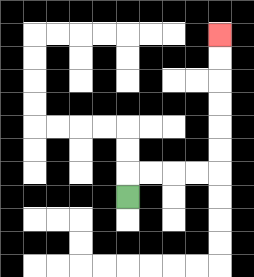{'start': '[5, 8]', 'end': '[9, 1]', 'path_directions': 'U,R,R,R,R,U,U,U,U,U,U', 'path_coordinates': '[[5, 8], [5, 7], [6, 7], [7, 7], [8, 7], [9, 7], [9, 6], [9, 5], [9, 4], [9, 3], [9, 2], [9, 1]]'}